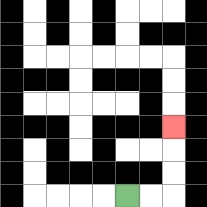{'start': '[5, 8]', 'end': '[7, 5]', 'path_directions': 'R,R,U,U,U', 'path_coordinates': '[[5, 8], [6, 8], [7, 8], [7, 7], [7, 6], [7, 5]]'}